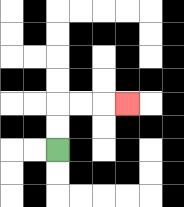{'start': '[2, 6]', 'end': '[5, 4]', 'path_directions': 'U,U,R,R,R', 'path_coordinates': '[[2, 6], [2, 5], [2, 4], [3, 4], [4, 4], [5, 4]]'}